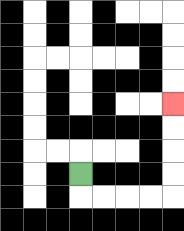{'start': '[3, 7]', 'end': '[7, 4]', 'path_directions': 'D,R,R,R,R,U,U,U,U', 'path_coordinates': '[[3, 7], [3, 8], [4, 8], [5, 8], [6, 8], [7, 8], [7, 7], [7, 6], [7, 5], [7, 4]]'}